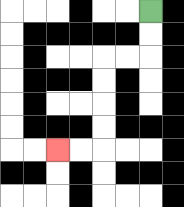{'start': '[6, 0]', 'end': '[2, 6]', 'path_directions': 'D,D,L,L,D,D,D,D,L,L', 'path_coordinates': '[[6, 0], [6, 1], [6, 2], [5, 2], [4, 2], [4, 3], [4, 4], [4, 5], [4, 6], [3, 6], [2, 6]]'}